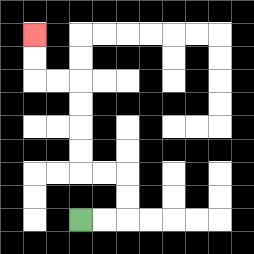{'start': '[3, 9]', 'end': '[1, 1]', 'path_directions': 'R,R,U,U,L,L,U,U,U,U,L,L,U,U', 'path_coordinates': '[[3, 9], [4, 9], [5, 9], [5, 8], [5, 7], [4, 7], [3, 7], [3, 6], [3, 5], [3, 4], [3, 3], [2, 3], [1, 3], [1, 2], [1, 1]]'}